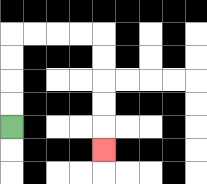{'start': '[0, 5]', 'end': '[4, 6]', 'path_directions': 'U,U,U,U,R,R,R,R,D,D,D,D,D', 'path_coordinates': '[[0, 5], [0, 4], [0, 3], [0, 2], [0, 1], [1, 1], [2, 1], [3, 1], [4, 1], [4, 2], [4, 3], [4, 4], [4, 5], [4, 6]]'}